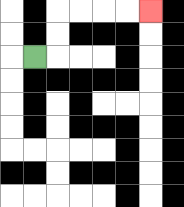{'start': '[1, 2]', 'end': '[6, 0]', 'path_directions': 'R,U,U,R,R,R,R', 'path_coordinates': '[[1, 2], [2, 2], [2, 1], [2, 0], [3, 0], [4, 0], [5, 0], [6, 0]]'}